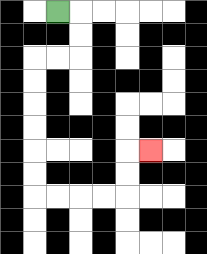{'start': '[2, 0]', 'end': '[6, 6]', 'path_directions': 'R,D,D,L,L,D,D,D,D,D,D,R,R,R,R,U,U,R', 'path_coordinates': '[[2, 0], [3, 0], [3, 1], [3, 2], [2, 2], [1, 2], [1, 3], [1, 4], [1, 5], [1, 6], [1, 7], [1, 8], [2, 8], [3, 8], [4, 8], [5, 8], [5, 7], [5, 6], [6, 6]]'}